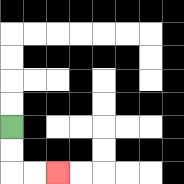{'start': '[0, 5]', 'end': '[2, 7]', 'path_directions': 'D,D,R,R', 'path_coordinates': '[[0, 5], [0, 6], [0, 7], [1, 7], [2, 7]]'}